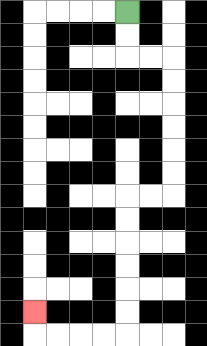{'start': '[5, 0]', 'end': '[1, 13]', 'path_directions': 'D,D,R,R,D,D,D,D,D,D,L,L,D,D,D,D,D,D,L,L,L,L,U', 'path_coordinates': '[[5, 0], [5, 1], [5, 2], [6, 2], [7, 2], [7, 3], [7, 4], [7, 5], [7, 6], [7, 7], [7, 8], [6, 8], [5, 8], [5, 9], [5, 10], [5, 11], [5, 12], [5, 13], [5, 14], [4, 14], [3, 14], [2, 14], [1, 14], [1, 13]]'}